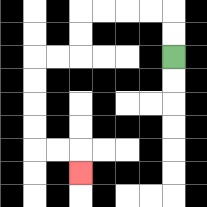{'start': '[7, 2]', 'end': '[3, 7]', 'path_directions': 'U,U,L,L,L,L,D,D,L,L,D,D,D,D,R,R,D', 'path_coordinates': '[[7, 2], [7, 1], [7, 0], [6, 0], [5, 0], [4, 0], [3, 0], [3, 1], [3, 2], [2, 2], [1, 2], [1, 3], [1, 4], [1, 5], [1, 6], [2, 6], [3, 6], [3, 7]]'}